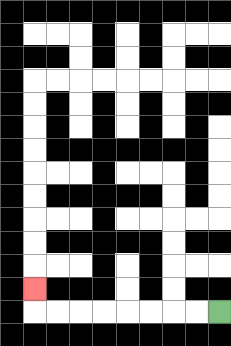{'start': '[9, 13]', 'end': '[1, 12]', 'path_directions': 'L,L,L,L,L,L,L,L,U', 'path_coordinates': '[[9, 13], [8, 13], [7, 13], [6, 13], [5, 13], [4, 13], [3, 13], [2, 13], [1, 13], [1, 12]]'}